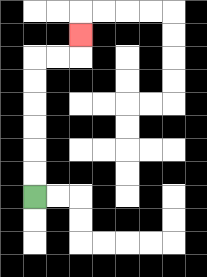{'start': '[1, 8]', 'end': '[3, 1]', 'path_directions': 'U,U,U,U,U,U,R,R,U', 'path_coordinates': '[[1, 8], [1, 7], [1, 6], [1, 5], [1, 4], [1, 3], [1, 2], [2, 2], [3, 2], [3, 1]]'}